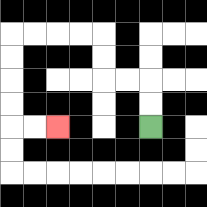{'start': '[6, 5]', 'end': '[2, 5]', 'path_directions': 'U,U,L,L,U,U,L,L,L,L,D,D,D,D,R,R', 'path_coordinates': '[[6, 5], [6, 4], [6, 3], [5, 3], [4, 3], [4, 2], [4, 1], [3, 1], [2, 1], [1, 1], [0, 1], [0, 2], [0, 3], [0, 4], [0, 5], [1, 5], [2, 5]]'}